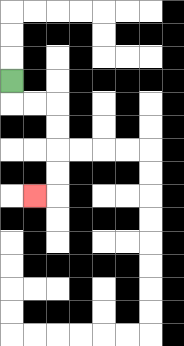{'start': '[0, 3]', 'end': '[1, 8]', 'path_directions': 'D,R,R,D,D,D,D,L', 'path_coordinates': '[[0, 3], [0, 4], [1, 4], [2, 4], [2, 5], [2, 6], [2, 7], [2, 8], [1, 8]]'}